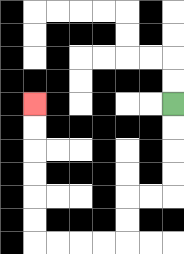{'start': '[7, 4]', 'end': '[1, 4]', 'path_directions': 'D,D,D,D,L,L,D,D,L,L,L,L,U,U,U,U,U,U', 'path_coordinates': '[[7, 4], [7, 5], [7, 6], [7, 7], [7, 8], [6, 8], [5, 8], [5, 9], [5, 10], [4, 10], [3, 10], [2, 10], [1, 10], [1, 9], [1, 8], [1, 7], [1, 6], [1, 5], [1, 4]]'}